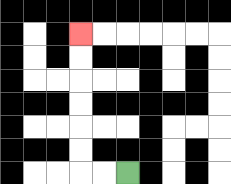{'start': '[5, 7]', 'end': '[3, 1]', 'path_directions': 'L,L,U,U,U,U,U,U', 'path_coordinates': '[[5, 7], [4, 7], [3, 7], [3, 6], [3, 5], [3, 4], [3, 3], [3, 2], [3, 1]]'}